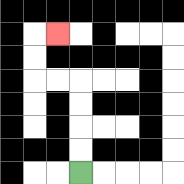{'start': '[3, 7]', 'end': '[2, 1]', 'path_directions': 'U,U,U,U,L,L,U,U,R', 'path_coordinates': '[[3, 7], [3, 6], [3, 5], [3, 4], [3, 3], [2, 3], [1, 3], [1, 2], [1, 1], [2, 1]]'}